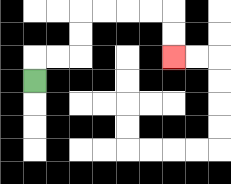{'start': '[1, 3]', 'end': '[7, 2]', 'path_directions': 'U,R,R,U,U,R,R,R,R,D,D', 'path_coordinates': '[[1, 3], [1, 2], [2, 2], [3, 2], [3, 1], [3, 0], [4, 0], [5, 0], [6, 0], [7, 0], [7, 1], [7, 2]]'}